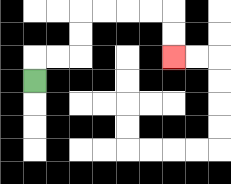{'start': '[1, 3]', 'end': '[7, 2]', 'path_directions': 'U,R,R,U,U,R,R,R,R,D,D', 'path_coordinates': '[[1, 3], [1, 2], [2, 2], [3, 2], [3, 1], [3, 0], [4, 0], [5, 0], [6, 0], [7, 0], [7, 1], [7, 2]]'}